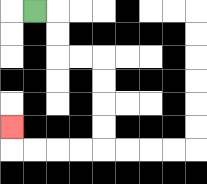{'start': '[1, 0]', 'end': '[0, 5]', 'path_directions': 'R,D,D,R,R,D,D,D,D,L,L,L,L,U', 'path_coordinates': '[[1, 0], [2, 0], [2, 1], [2, 2], [3, 2], [4, 2], [4, 3], [4, 4], [4, 5], [4, 6], [3, 6], [2, 6], [1, 6], [0, 6], [0, 5]]'}